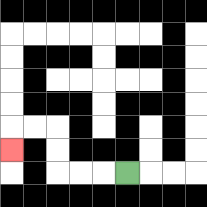{'start': '[5, 7]', 'end': '[0, 6]', 'path_directions': 'L,L,L,U,U,L,L,D', 'path_coordinates': '[[5, 7], [4, 7], [3, 7], [2, 7], [2, 6], [2, 5], [1, 5], [0, 5], [0, 6]]'}